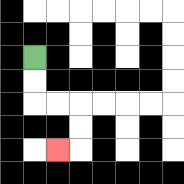{'start': '[1, 2]', 'end': '[2, 6]', 'path_directions': 'D,D,R,R,D,D,L', 'path_coordinates': '[[1, 2], [1, 3], [1, 4], [2, 4], [3, 4], [3, 5], [3, 6], [2, 6]]'}